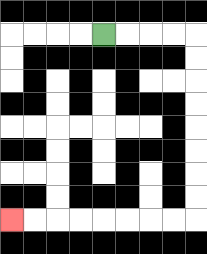{'start': '[4, 1]', 'end': '[0, 9]', 'path_directions': 'R,R,R,R,D,D,D,D,D,D,D,D,L,L,L,L,L,L,L,L', 'path_coordinates': '[[4, 1], [5, 1], [6, 1], [7, 1], [8, 1], [8, 2], [8, 3], [8, 4], [8, 5], [8, 6], [8, 7], [8, 8], [8, 9], [7, 9], [6, 9], [5, 9], [4, 9], [3, 9], [2, 9], [1, 9], [0, 9]]'}